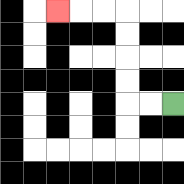{'start': '[7, 4]', 'end': '[2, 0]', 'path_directions': 'L,L,U,U,U,U,L,L,L', 'path_coordinates': '[[7, 4], [6, 4], [5, 4], [5, 3], [5, 2], [5, 1], [5, 0], [4, 0], [3, 0], [2, 0]]'}